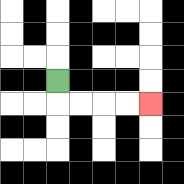{'start': '[2, 3]', 'end': '[6, 4]', 'path_directions': 'D,R,R,R,R', 'path_coordinates': '[[2, 3], [2, 4], [3, 4], [4, 4], [5, 4], [6, 4]]'}